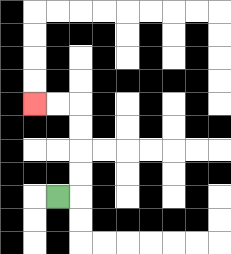{'start': '[2, 8]', 'end': '[1, 4]', 'path_directions': 'R,U,U,U,U,L,L', 'path_coordinates': '[[2, 8], [3, 8], [3, 7], [3, 6], [3, 5], [3, 4], [2, 4], [1, 4]]'}